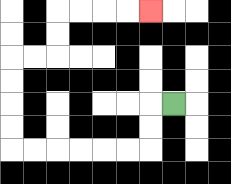{'start': '[7, 4]', 'end': '[6, 0]', 'path_directions': 'L,D,D,L,L,L,L,L,L,U,U,U,U,R,R,U,U,R,R,R,R', 'path_coordinates': '[[7, 4], [6, 4], [6, 5], [6, 6], [5, 6], [4, 6], [3, 6], [2, 6], [1, 6], [0, 6], [0, 5], [0, 4], [0, 3], [0, 2], [1, 2], [2, 2], [2, 1], [2, 0], [3, 0], [4, 0], [5, 0], [6, 0]]'}